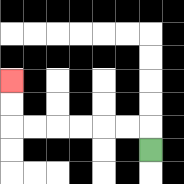{'start': '[6, 6]', 'end': '[0, 3]', 'path_directions': 'U,L,L,L,L,L,L,U,U', 'path_coordinates': '[[6, 6], [6, 5], [5, 5], [4, 5], [3, 5], [2, 5], [1, 5], [0, 5], [0, 4], [0, 3]]'}